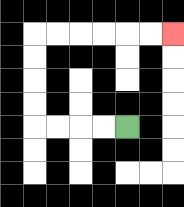{'start': '[5, 5]', 'end': '[7, 1]', 'path_directions': 'L,L,L,L,U,U,U,U,R,R,R,R,R,R', 'path_coordinates': '[[5, 5], [4, 5], [3, 5], [2, 5], [1, 5], [1, 4], [1, 3], [1, 2], [1, 1], [2, 1], [3, 1], [4, 1], [5, 1], [6, 1], [7, 1]]'}